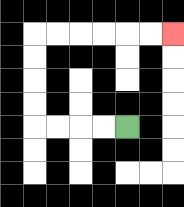{'start': '[5, 5]', 'end': '[7, 1]', 'path_directions': 'L,L,L,L,U,U,U,U,R,R,R,R,R,R', 'path_coordinates': '[[5, 5], [4, 5], [3, 5], [2, 5], [1, 5], [1, 4], [1, 3], [1, 2], [1, 1], [2, 1], [3, 1], [4, 1], [5, 1], [6, 1], [7, 1]]'}